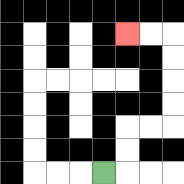{'start': '[4, 7]', 'end': '[5, 1]', 'path_directions': 'R,U,U,R,R,U,U,U,U,L,L', 'path_coordinates': '[[4, 7], [5, 7], [5, 6], [5, 5], [6, 5], [7, 5], [7, 4], [7, 3], [7, 2], [7, 1], [6, 1], [5, 1]]'}